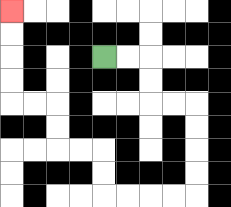{'start': '[4, 2]', 'end': '[0, 0]', 'path_directions': 'R,R,D,D,R,R,D,D,D,D,L,L,L,L,U,U,L,L,U,U,L,L,U,U,U,U', 'path_coordinates': '[[4, 2], [5, 2], [6, 2], [6, 3], [6, 4], [7, 4], [8, 4], [8, 5], [8, 6], [8, 7], [8, 8], [7, 8], [6, 8], [5, 8], [4, 8], [4, 7], [4, 6], [3, 6], [2, 6], [2, 5], [2, 4], [1, 4], [0, 4], [0, 3], [0, 2], [0, 1], [0, 0]]'}